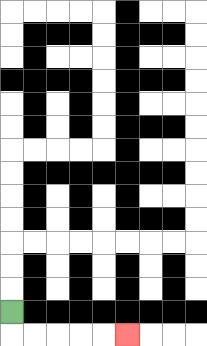{'start': '[0, 13]', 'end': '[5, 14]', 'path_directions': 'D,R,R,R,R,R', 'path_coordinates': '[[0, 13], [0, 14], [1, 14], [2, 14], [3, 14], [4, 14], [5, 14]]'}